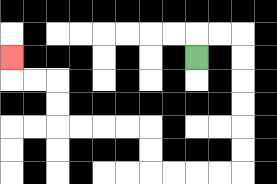{'start': '[8, 2]', 'end': '[0, 2]', 'path_directions': 'U,R,R,D,D,D,D,D,D,L,L,L,L,U,U,L,L,L,L,U,U,L,L,U', 'path_coordinates': '[[8, 2], [8, 1], [9, 1], [10, 1], [10, 2], [10, 3], [10, 4], [10, 5], [10, 6], [10, 7], [9, 7], [8, 7], [7, 7], [6, 7], [6, 6], [6, 5], [5, 5], [4, 5], [3, 5], [2, 5], [2, 4], [2, 3], [1, 3], [0, 3], [0, 2]]'}